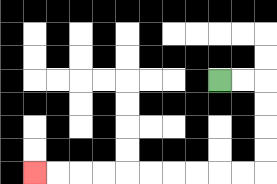{'start': '[9, 3]', 'end': '[1, 7]', 'path_directions': 'R,R,D,D,D,D,L,L,L,L,L,L,L,L,L,L', 'path_coordinates': '[[9, 3], [10, 3], [11, 3], [11, 4], [11, 5], [11, 6], [11, 7], [10, 7], [9, 7], [8, 7], [7, 7], [6, 7], [5, 7], [4, 7], [3, 7], [2, 7], [1, 7]]'}